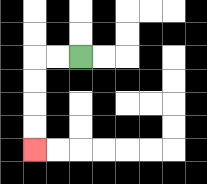{'start': '[3, 2]', 'end': '[1, 6]', 'path_directions': 'L,L,D,D,D,D', 'path_coordinates': '[[3, 2], [2, 2], [1, 2], [1, 3], [1, 4], [1, 5], [1, 6]]'}